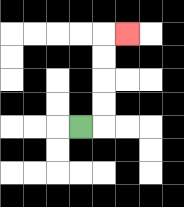{'start': '[3, 5]', 'end': '[5, 1]', 'path_directions': 'R,U,U,U,U,R', 'path_coordinates': '[[3, 5], [4, 5], [4, 4], [4, 3], [4, 2], [4, 1], [5, 1]]'}